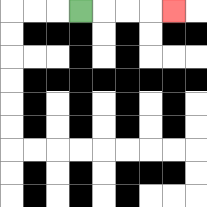{'start': '[3, 0]', 'end': '[7, 0]', 'path_directions': 'R,R,R,R', 'path_coordinates': '[[3, 0], [4, 0], [5, 0], [6, 0], [7, 0]]'}